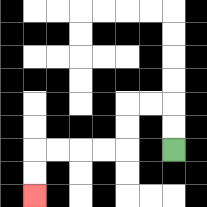{'start': '[7, 6]', 'end': '[1, 8]', 'path_directions': 'U,U,L,L,D,D,L,L,L,L,D,D', 'path_coordinates': '[[7, 6], [7, 5], [7, 4], [6, 4], [5, 4], [5, 5], [5, 6], [4, 6], [3, 6], [2, 6], [1, 6], [1, 7], [1, 8]]'}